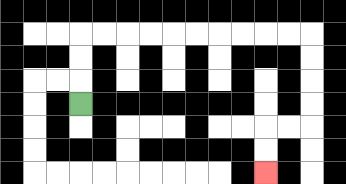{'start': '[3, 4]', 'end': '[11, 7]', 'path_directions': 'U,U,U,R,R,R,R,R,R,R,R,R,R,D,D,D,D,L,L,D,D', 'path_coordinates': '[[3, 4], [3, 3], [3, 2], [3, 1], [4, 1], [5, 1], [6, 1], [7, 1], [8, 1], [9, 1], [10, 1], [11, 1], [12, 1], [13, 1], [13, 2], [13, 3], [13, 4], [13, 5], [12, 5], [11, 5], [11, 6], [11, 7]]'}